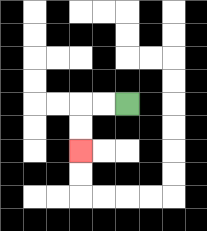{'start': '[5, 4]', 'end': '[3, 6]', 'path_directions': 'L,L,D,D', 'path_coordinates': '[[5, 4], [4, 4], [3, 4], [3, 5], [3, 6]]'}